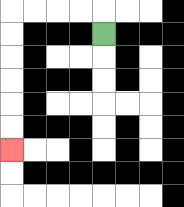{'start': '[4, 1]', 'end': '[0, 6]', 'path_directions': 'U,L,L,L,L,D,D,D,D,D,D', 'path_coordinates': '[[4, 1], [4, 0], [3, 0], [2, 0], [1, 0], [0, 0], [0, 1], [0, 2], [0, 3], [0, 4], [0, 5], [0, 6]]'}